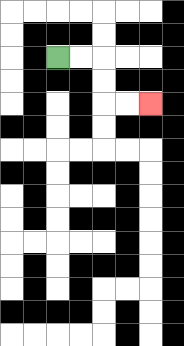{'start': '[2, 2]', 'end': '[6, 4]', 'path_directions': 'R,R,D,D,R,R', 'path_coordinates': '[[2, 2], [3, 2], [4, 2], [4, 3], [4, 4], [5, 4], [6, 4]]'}